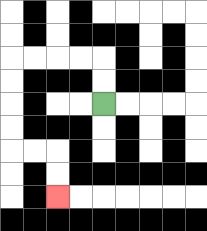{'start': '[4, 4]', 'end': '[2, 8]', 'path_directions': 'U,U,L,L,L,L,D,D,D,D,R,R,D,D', 'path_coordinates': '[[4, 4], [4, 3], [4, 2], [3, 2], [2, 2], [1, 2], [0, 2], [0, 3], [0, 4], [0, 5], [0, 6], [1, 6], [2, 6], [2, 7], [2, 8]]'}